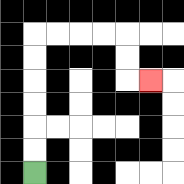{'start': '[1, 7]', 'end': '[6, 3]', 'path_directions': 'U,U,U,U,U,U,R,R,R,R,D,D,R', 'path_coordinates': '[[1, 7], [1, 6], [1, 5], [1, 4], [1, 3], [1, 2], [1, 1], [2, 1], [3, 1], [4, 1], [5, 1], [5, 2], [5, 3], [6, 3]]'}